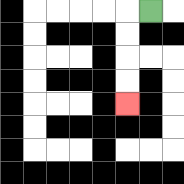{'start': '[6, 0]', 'end': '[5, 4]', 'path_directions': 'L,D,D,D,D', 'path_coordinates': '[[6, 0], [5, 0], [5, 1], [5, 2], [5, 3], [5, 4]]'}